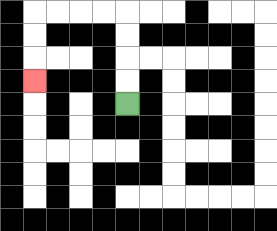{'start': '[5, 4]', 'end': '[1, 3]', 'path_directions': 'U,U,U,U,L,L,L,L,D,D,D', 'path_coordinates': '[[5, 4], [5, 3], [5, 2], [5, 1], [5, 0], [4, 0], [3, 0], [2, 0], [1, 0], [1, 1], [1, 2], [1, 3]]'}